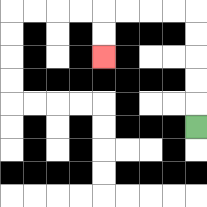{'start': '[8, 5]', 'end': '[4, 2]', 'path_directions': 'U,U,U,U,U,L,L,L,L,D,D', 'path_coordinates': '[[8, 5], [8, 4], [8, 3], [8, 2], [8, 1], [8, 0], [7, 0], [6, 0], [5, 0], [4, 0], [4, 1], [4, 2]]'}